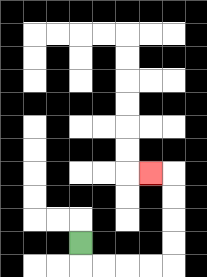{'start': '[3, 10]', 'end': '[6, 7]', 'path_directions': 'D,R,R,R,R,U,U,U,U,L', 'path_coordinates': '[[3, 10], [3, 11], [4, 11], [5, 11], [6, 11], [7, 11], [7, 10], [7, 9], [7, 8], [7, 7], [6, 7]]'}